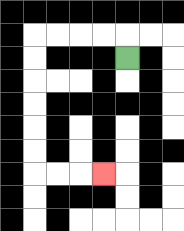{'start': '[5, 2]', 'end': '[4, 7]', 'path_directions': 'U,L,L,L,L,D,D,D,D,D,D,R,R,R', 'path_coordinates': '[[5, 2], [5, 1], [4, 1], [3, 1], [2, 1], [1, 1], [1, 2], [1, 3], [1, 4], [1, 5], [1, 6], [1, 7], [2, 7], [3, 7], [4, 7]]'}